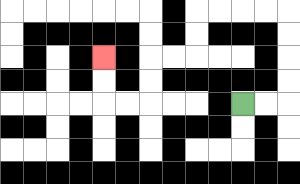{'start': '[10, 4]', 'end': '[4, 2]', 'path_directions': 'R,R,U,U,U,U,L,L,L,L,D,D,L,L,D,D,L,L,U,U', 'path_coordinates': '[[10, 4], [11, 4], [12, 4], [12, 3], [12, 2], [12, 1], [12, 0], [11, 0], [10, 0], [9, 0], [8, 0], [8, 1], [8, 2], [7, 2], [6, 2], [6, 3], [6, 4], [5, 4], [4, 4], [4, 3], [4, 2]]'}